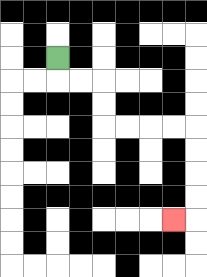{'start': '[2, 2]', 'end': '[7, 9]', 'path_directions': 'D,R,R,D,D,R,R,R,R,D,D,D,D,L', 'path_coordinates': '[[2, 2], [2, 3], [3, 3], [4, 3], [4, 4], [4, 5], [5, 5], [6, 5], [7, 5], [8, 5], [8, 6], [8, 7], [8, 8], [8, 9], [7, 9]]'}